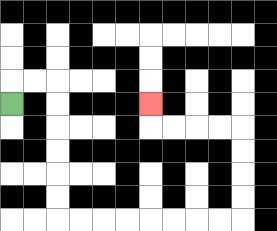{'start': '[0, 4]', 'end': '[6, 4]', 'path_directions': 'U,R,R,D,D,D,D,D,D,R,R,R,R,R,R,R,R,U,U,U,U,L,L,L,L,U', 'path_coordinates': '[[0, 4], [0, 3], [1, 3], [2, 3], [2, 4], [2, 5], [2, 6], [2, 7], [2, 8], [2, 9], [3, 9], [4, 9], [5, 9], [6, 9], [7, 9], [8, 9], [9, 9], [10, 9], [10, 8], [10, 7], [10, 6], [10, 5], [9, 5], [8, 5], [7, 5], [6, 5], [6, 4]]'}